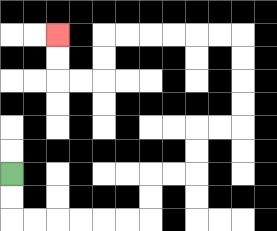{'start': '[0, 7]', 'end': '[2, 1]', 'path_directions': 'D,D,R,R,R,R,R,R,U,U,R,R,U,U,R,R,U,U,U,U,L,L,L,L,L,L,D,D,L,L,U,U', 'path_coordinates': '[[0, 7], [0, 8], [0, 9], [1, 9], [2, 9], [3, 9], [4, 9], [5, 9], [6, 9], [6, 8], [6, 7], [7, 7], [8, 7], [8, 6], [8, 5], [9, 5], [10, 5], [10, 4], [10, 3], [10, 2], [10, 1], [9, 1], [8, 1], [7, 1], [6, 1], [5, 1], [4, 1], [4, 2], [4, 3], [3, 3], [2, 3], [2, 2], [2, 1]]'}